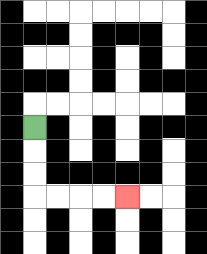{'start': '[1, 5]', 'end': '[5, 8]', 'path_directions': 'D,D,D,R,R,R,R', 'path_coordinates': '[[1, 5], [1, 6], [1, 7], [1, 8], [2, 8], [3, 8], [4, 8], [5, 8]]'}